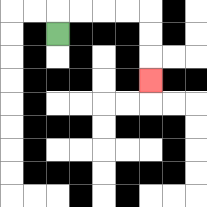{'start': '[2, 1]', 'end': '[6, 3]', 'path_directions': 'U,R,R,R,R,D,D,D', 'path_coordinates': '[[2, 1], [2, 0], [3, 0], [4, 0], [5, 0], [6, 0], [6, 1], [6, 2], [6, 3]]'}